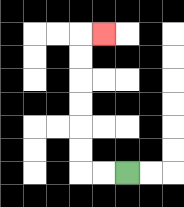{'start': '[5, 7]', 'end': '[4, 1]', 'path_directions': 'L,L,U,U,U,U,U,U,R', 'path_coordinates': '[[5, 7], [4, 7], [3, 7], [3, 6], [3, 5], [3, 4], [3, 3], [3, 2], [3, 1], [4, 1]]'}